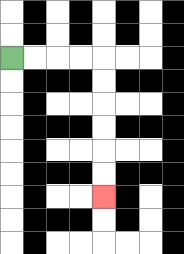{'start': '[0, 2]', 'end': '[4, 8]', 'path_directions': 'R,R,R,R,D,D,D,D,D,D', 'path_coordinates': '[[0, 2], [1, 2], [2, 2], [3, 2], [4, 2], [4, 3], [4, 4], [4, 5], [4, 6], [4, 7], [4, 8]]'}